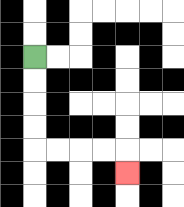{'start': '[1, 2]', 'end': '[5, 7]', 'path_directions': 'D,D,D,D,R,R,R,R,D', 'path_coordinates': '[[1, 2], [1, 3], [1, 4], [1, 5], [1, 6], [2, 6], [3, 6], [4, 6], [5, 6], [5, 7]]'}